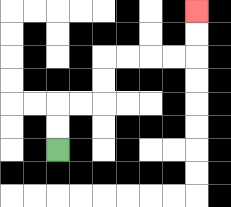{'start': '[2, 6]', 'end': '[8, 0]', 'path_directions': 'U,U,R,R,U,U,R,R,R,R,U,U', 'path_coordinates': '[[2, 6], [2, 5], [2, 4], [3, 4], [4, 4], [4, 3], [4, 2], [5, 2], [6, 2], [7, 2], [8, 2], [8, 1], [8, 0]]'}